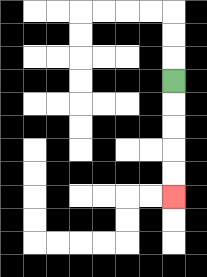{'start': '[7, 3]', 'end': '[7, 8]', 'path_directions': 'D,D,D,D,D', 'path_coordinates': '[[7, 3], [7, 4], [7, 5], [7, 6], [7, 7], [7, 8]]'}